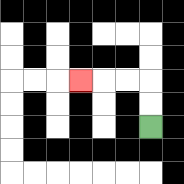{'start': '[6, 5]', 'end': '[3, 3]', 'path_directions': 'U,U,L,L,L', 'path_coordinates': '[[6, 5], [6, 4], [6, 3], [5, 3], [4, 3], [3, 3]]'}